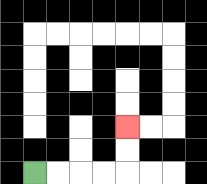{'start': '[1, 7]', 'end': '[5, 5]', 'path_directions': 'R,R,R,R,U,U', 'path_coordinates': '[[1, 7], [2, 7], [3, 7], [4, 7], [5, 7], [5, 6], [5, 5]]'}